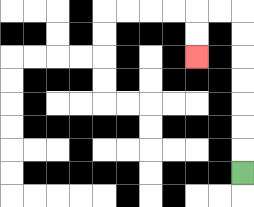{'start': '[10, 7]', 'end': '[8, 2]', 'path_directions': 'U,U,U,U,U,U,U,L,L,D,D', 'path_coordinates': '[[10, 7], [10, 6], [10, 5], [10, 4], [10, 3], [10, 2], [10, 1], [10, 0], [9, 0], [8, 0], [8, 1], [8, 2]]'}